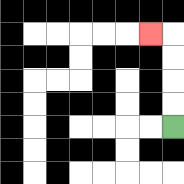{'start': '[7, 5]', 'end': '[6, 1]', 'path_directions': 'U,U,U,U,L', 'path_coordinates': '[[7, 5], [7, 4], [7, 3], [7, 2], [7, 1], [6, 1]]'}